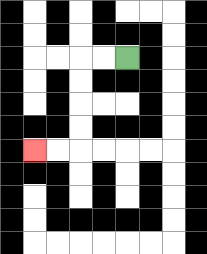{'start': '[5, 2]', 'end': '[1, 6]', 'path_directions': 'L,L,D,D,D,D,L,L', 'path_coordinates': '[[5, 2], [4, 2], [3, 2], [3, 3], [3, 4], [3, 5], [3, 6], [2, 6], [1, 6]]'}